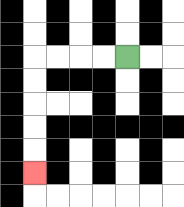{'start': '[5, 2]', 'end': '[1, 7]', 'path_directions': 'L,L,L,L,D,D,D,D,D', 'path_coordinates': '[[5, 2], [4, 2], [3, 2], [2, 2], [1, 2], [1, 3], [1, 4], [1, 5], [1, 6], [1, 7]]'}